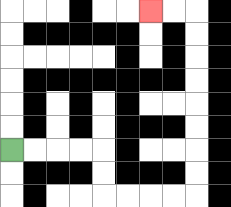{'start': '[0, 6]', 'end': '[6, 0]', 'path_directions': 'R,R,R,R,D,D,R,R,R,R,U,U,U,U,U,U,U,U,L,L', 'path_coordinates': '[[0, 6], [1, 6], [2, 6], [3, 6], [4, 6], [4, 7], [4, 8], [5, 8], [6, 8], [7, 8], [8, 8], [8, 7], [8, 6], [8, 5], [8, 4], [8, 3], [8, 2], [8, 1], [8, 0], [7, 0], [6, 0]]'}